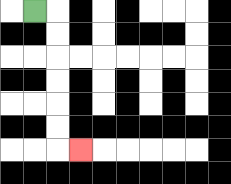{'start': '[1, 0]', 'end': '[3, 6]', 'path_directions': 'R,D,D,D,D,D,D,R', 'path_coordinates': '[[1, 0], [2, 0], [2, 1], [2, 2], [2, 3], [2, 4], [2, 5], [2, 6], [3, 6]]'}